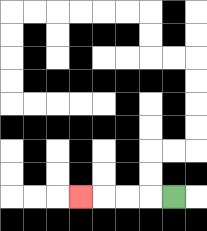{'start': '[7, 8]', 'end': '[3, 8]', 'path_directions': 'L,L,L,L', 'path_coordinates': '[[7, 8], [6, 8], [5, 8], [4, 8], [3, 8]]'}